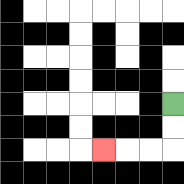{'start': '[7, 4]', 'end': '[4, 6]', 'path_directions': 'D,D,L,L,L', 'path_coordinates': '[[7, 4], [7, 5], [7, 6], [6, 6], [5, 6], [4, 6]]'}